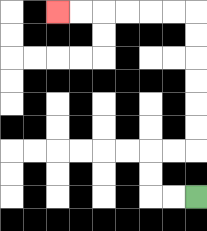{'start': '[8, 8]', 'end': '[2, 0]', 'path_directions': 'L,L,U,U,R,R,U,U,U,U,U,U,L,L,L,L,L,L', 'path_coordinates': '[[8, 8], [7, 8], [6, 8], [6, 7], [6, 6], [7, 6], [8, 6], [8, 5], [8, 4], [8, 3], [8, 2], [8, 1], [8, 0], [7, 0], [6, 0], [5, 0], [4, 0], [3, 0], [2, 0]]'}